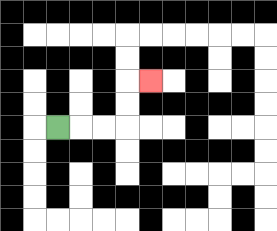{'start': '[2, 5]', 'end': '[6, 3]', 'path_directions': 'R,R,R,U,U,R', 'path_coordinates': '[[2, 5], [3, 5], [4, 5], [5, 5], [5, 4], [5, 3], [6, 3]]'}